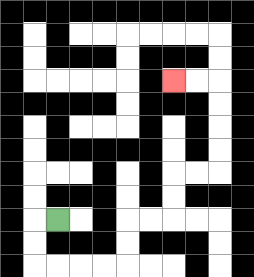{'start': '[2, 9]', 'end': '[7, 3]', 'path_directions': 'L,D,D,R,R,R,R,U,U,R,R,U,U,R,R,U,U,U,U,L,L', 'path_coordinates': '[[2, 9], [1, 9], [1, 10], [1, 11], [2, 11], [3, 11], [4, 11], [5, 11], [5, 10], [5, 9], [6, 9], [7, 9], [7, 8], [7, 7], [8, 7], [9, 7], [9, 6], [9, 5], [9, 4], [9, 3], [8, 3], [7, 3]]'}